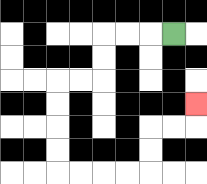{'start': '[7, 1]', 'end': '[8, 4]', 'path_directions': 'L,L,L,D,D,L,L,D,D,D,D,R,R,R,R,U,U,R,R,U', 'path_coordinates': '[[7, 1], [6, 1], [5, 1], [4, 1], [4, 2], [4, 3], [3, 3], [2, 3], [2, 4], [2, 5], [2, 6], [2, 7], [3, 7], [4, 7], [5, 7], [6, 7], [6, 6], [6, 5], [7, 5], [8, 5], [8, 4]]'}